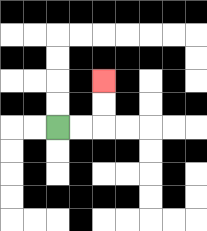{'start': '[2, 5]', 'end': '[4, 3]', 'path_directions': 'R,R,U,U', 'path_coordinates': '[[2, 5], [3, 5], [4, 5], [4, 4], [4, 3]]'}